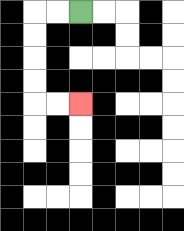{'start': '[3, 0]', 'end': '[3, 4]', 'path_directions': 'L,L,D,D,D,D,R,R', 'path_coordinates': '[[3, 0], [2, 0], [1, 0], [1, 1], [1, 2], [1, 3], [1, 4], [2, 4], [3, 4]]'}